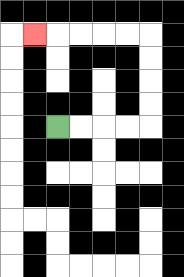{'start': '[2, 5]', 'end': '[1, 1]', 'path_directions': 'R,R,R,R,U,U,U,U,L,L,L,L,L', 'path_coordinates': '[[2, 5], [3, 5], [4, 5], [5, 5], [6, 5], [6, 4], [6, 3], [6, 2], [6, 1], [5, 1], [4, 1], [3, 1], [2, 1], [1, 1]]'}